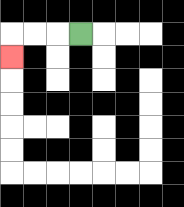{'start': '[3, 1]', 'end': '[0, 2]', 'path_directions': 'L,L,L,D', 'path_coordinates': '[[3, 1], [2, 1], [1, 1], [0, 1], [0, 2]]'}